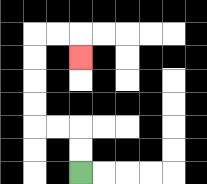{'start': '[3, 7]', 'end': '[3, 2]', 'path_directions': 'U,U,L,L,U,U,U,U,R,R,D', 'path_coordinates': '[[3, 7], [3, 6], [3, 5], [2, 5], [1, 5], [1, 4], [1, 3], [1, 2], [1, 1], [2, 1], [3, 1], [3, 2]]'}